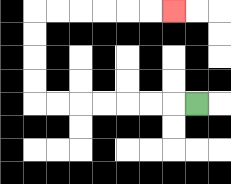{'start': '[8, 4]', 'end': '[7, 0]', 'path_directions': 'L,L,L,L,L,L,L,U,U,U,U,R,R,R,R,R,R', 'path_coordinates': '[[8, 4], [7, 4], [6, 4], [5, 4], [4, 4], [3, 4], [2, 4], [1, 4], [1, 3], [1, 2], [1, 1], [1, 0], [2, 0], [3, 0], [4, 0], [5, 0], [6, 0], [7, 0]]'}